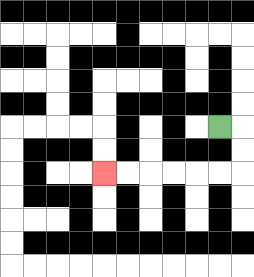{'start': '[9, 5]', 'end': '[4, 7]', 'path_directions': 'R,D,D,L,L,L,L,L,L', 'path_coordinates': '[[9, 5], [10, 5], [10, 6], [10, 7], [9, 7], [8, 7], [7, 7], [6, 7], [5, 7], [4, 7]]'}